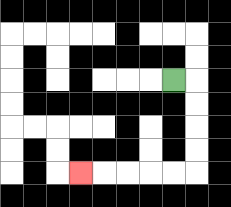{'start': '[7, 3]', 'end': '[3, 7]', 'path_directions': 'R,D,D,D,D,L,L,L,L,L', 'path_coordinates': '[[7, 3], [8, 3], [8, 4], [8, 5], [8, 6], [8, 7], [7, 7], [6, 7], [5, 7], [4, 7], [3, 7]]'}